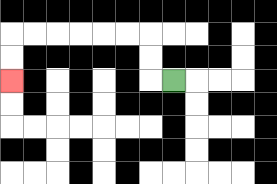{'start': '[7, 3]', 'end': '[0, 3]', 'path_directions': 'L,U,U,L,L,L,L,L,L,D,D', 'path_coordinates': '[[7, 3], [6, 3], [6, 2], [6, 1], [5, 1], [4, 1], [3, 1], [2, 1], [1, 1], [0, 1], [0, 2], [0, 3]]'}